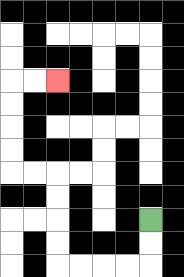{'start': '[6, 9]', 'end': '[2, 3]', 'path_directions': 'D,D,L,L,L,L,U,U,U,U,L,L,U,U,U,U,R,R', 'path_coordinates': '[[6, 9], [6, 10], [6, 11], [5, 11], [4, 11], [3, 11], [2, 11], [2, 10], [2, 9], [2, 8], [2, 7], [1, 7], [0, 7], [0, 6], [0, 5], [0, 4], [0, 3], [1, 3], [2, 3]]'}